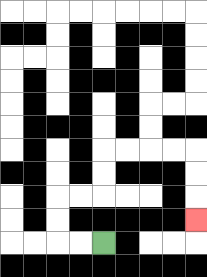{'start': '[4, 10]', 'end': '[8, 9]', 'path_directions': 'L,L,U,U,R,R,U,U,R,R,R,R,D,D,D', 'path_coordinates': '[[4, 10], [3, 10], [2, 10], [2, 9], [2, 8], [3, 8], [4, 8], [4, 7], [4, 6], [5, 6], [6, 6], [7, 6], [8, 6], [8, 7], [8, 8], [8, 9]]'}